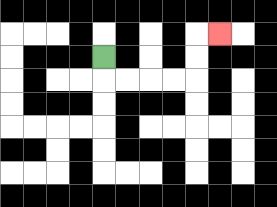{'start': '[4, 2]', 'end': '[9, 1]', 'path_directions': 'D,R,R,R,R,U,U,R', 'path_coordinates': '[[4, 2], [4, 3], [5, 3], [6, 3], [7, 3], [8, 3], [8, 2], [8, 1], [9, 1]]'}